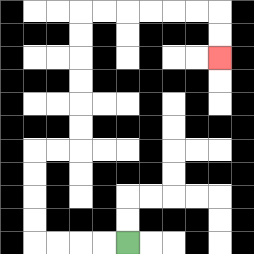{'start': '[5, 10]', 'end': '[9, 2]', 'path_directions': 'L,L,L,L,U,U,U,U,R,R,U,U,U,U,U,U,R,R,R,R,R,R,D,D', 'path_coordinates': '[[5, 10], [4, 10], [3, 10], [2, 10], [1, 10], [1, 9], [1, 8], [1, 7], [1, 6], [2, 6], [3, 6], [3, 5], [3, 4], [3, 3], [3, 2], [3, 1], [3, 0], [4, 0], [5, 0], [6, 0], [7, 0], [8, 0], [9, 0], [9, 1], [9, 2]]'}